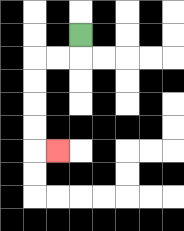{'start': '[3, 1]', 'end': '[2, 6]', 'path_directions': 'D,L,L,D,D,D,D,R', 'path_coordinates': '[[3, 1], [3, 2], [2, 2], [1, 2], [1, 3], [1, 4], [1, 5], [1, 6], [2, 6]]'}